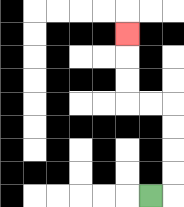{'start': '[6, 8]', 'end': '[5, 1]', 'path_directions': 'R,U,U,U,U,L,L,U,U,U', 'path_coordinates': '[[6, 8], [7, 8], [7, 7], [7, 6], [7, 5], [7, 4], [6, 4], [5, 4], [5, 3], [5, 2], [5, 1]]'}